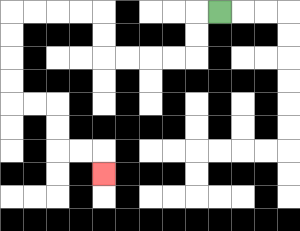{'start': '[9, 0]', 'end': '[4, 7]', 'path_directions': 'L,D,D,L,L,L,L,U,U,L,L,L,L,D,D,D,D,R,R,D,D,R,R,D', 'path_coordinates': '[[9, 0], [8, 0], [8, 1], [8, 2], [7, 2], [6, 2], [5, 2], [4, 2], [4, 1], [4, 0], [3, 0], [2, 0], [1, 0], [0, 0], [0, 1], [0, 2], [0, 3], [0, 4], [1, 4], [2, 4], [2, 5], [2, 6], [3, 6], [4, 6], [4, 7]]'}